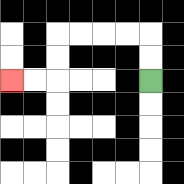{'start': '[6, 3]', 'end': '[0, 3]', 'path_directions': 'U,U,L,L,L,L,D,D,L,L', 'path_coordinates': '[[6, 3], [6, 2], [6, 1], [5, 1], [4, 1], [3, 1], [2, 1], [2, 2], [2, 3], [1, 3], [0, 3]]'}